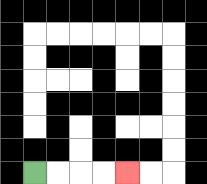{'start': '[1, 7]', 'end': '[5, 7]', 'path_directions': 'R,R,R,R', 'path_coordinates': '[[1, 7], [2, 7], [3, 7], [4, 7], [5, 7]]'}